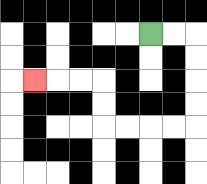{'start': '[6, 1]', 'end': '[1, 3]', 'path_directions': 'R,R,D,D,D,D,L,L,L,L,U,U,L,L,L', 'path_coordinates': '[[6, 1], [7, 1], [8, 1], [8, 2], [8, 3], [8, 4], [8, 5], [7, 5], [6, 5], [5, 5], [4, 5], [4, 4], [4, 3], [3, 3], [2, 3], [1, 3]]'}